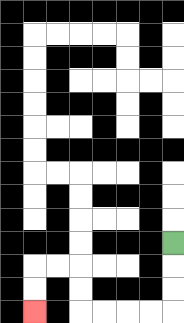{'start': '[7, 10]', 'end': '[1, 13]', 'path_directions': 'D,D,D,L,L,L,L,U,U,L,L,D,D', 'path_coordinates': '[[7, 10], [7, 11], [7, 12], [7, 13], [6, 13], [5, 13], [4, 13], [3, 13], [3, 12], [3, 11], [2, 11], [1, 11], [1, 12], [1, 13]]'}